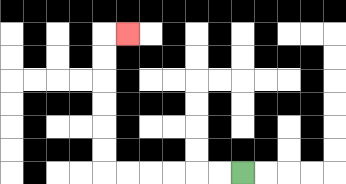{'start': '[10, 7]', 'end': '[5, 1]', 'path_directions': 'L,L,L,L,L,L,U,U,U,U,U,U,R', 'path_coordinates': '[[10, 7], [9, 7], [8, 7], [7, 7], [6, 7], [5, 7], [4, 7], [4, 6], [4, 5], [4, 4], [4, 3], [4, 2], [4, 1], [5, 1]]'}